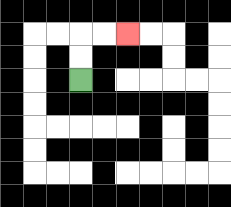{'start': '[3, 3]', 'end': '[5, 1]', 'path_directions': 'U,U,R,R', 'path_coordinates': '[[3, 3], [3, 2], [3, 1], [4, 1], [5, 1]]'}